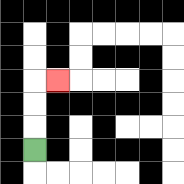{'start': '[1, 6]', 'end': '[2, 3]', 'path_directions': 'U,U,U,R', 'path_coordinates': '[[1, 6], [1, 5], [1, 4], [1, 3], [2, 3]]'}